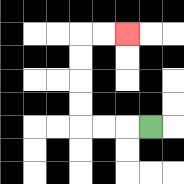{'start': '[6, 5]', 'end': '[5, 1]', 'path_directions': 'L,L,L,U,U,U,U,R,R', 'path_coordinates': '[[6, 5], [5, 5], [4, 5], [3, 5], [3, 4], [3, 3], [3, 2], [3, 1], [4, 1], [5, 1]]'}